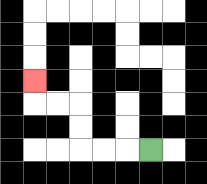{'start': '[6, 6]', 'end': '[1, 3]', 'path_directions': 'L,L,L,U,U,L,L,U', 'path_coordinates': '[[6, 6], [5, 6], [4, 6], [3, 6], [3, 5], [3, 4], [2, 4], [1, 4], [1, 3]]'}